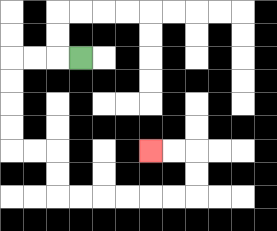{'start': '[3, 2]', 'end': '[6, 6]', 'path_directions': 'L,L,L,D,D,D,D,R,R,D,D,R,R,R,R,R,R,U,U,L,L', 'path_coordinates': '[[3, 2], [2, 2], [1, 2], [0, 2], [0, 3], [0, 4], [0, 5], [0, 6], [1, 6], [2, 6], [2, 7], [2, 8], [3, 8], [4, 8], [5, 8], [6, 8], [7, 8], [8, 8], [8, 7], [8, 6], [7, 6], [6, 6]]'}